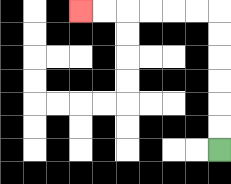{'start': '[9, 6]', 'end': '[3, 0]', 'path_directions': 'U,U,U,U,U,U,L,L,L,L,L,L', 'path_coordinates': '[[9, 6], [9, 5], [9, 4], [9, 3], [9, 2], [9, 1], [9, 0], [8, 0], [7, 0], [6, 0], [5, 0], [4, 0], [3, 0]]'}